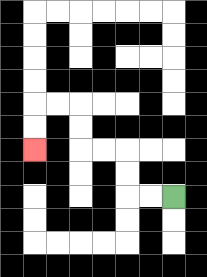{'start': '[7, 8]', 'end': '[1, 6]', 'path_directions': 'L,L,U,U,L,L,U,U,L,L,D,D', 'path_coordinates': '[[7, 8], [6, 8], [5, 8], [5, 7], [5, 6], [4, 6], [3, 6], [3, 5], [3, 4], [2, 4], [1, 4], [1, 5], [1, 6]]'}